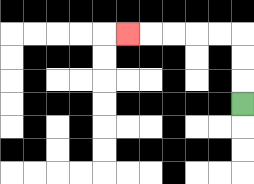{'start': '[10, 4]', 'end': '[5, 1]', 'path_directions': 'U,U,U,L,L,L,L,L', 'path_coordinates': '[[10, 4], [10, 3], [10, 2], [10, 1], [9, 1], [8, 1], [7, 1], [6, 1], [5, 1]]'}